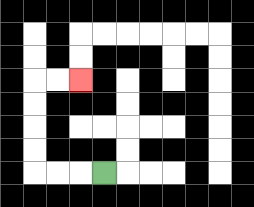{'start': '[4, 7]', 'end': '[3, 3]', 'path_directions': 'L,L,L,U,U,U,U,R,R', 'path_coordinates': '[[4, 7], [3, 7], [2, 7], [1, 7], [1, 6], [1, 5], [1, 4], [1, 3], [2, 3], [3, 3]]'}